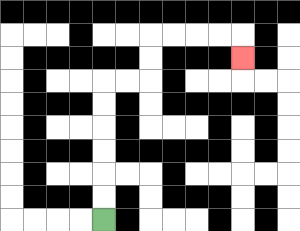{'start': '[4, 9]', 'end': '[10, 2]', 'path_directions': 'U,U,U,U,U,U,R,R,U,U,R,R,R,R,D', 'path_coordinates': '[[4, 9], [4, 8], [4, 7], [4, 6], [4, 5], [4, 4], [4, 3], [5, 3], [6, 3], [6, 2], [6, 1], [7, 1], [8, 1], [9, 1], [10, 1], [10, 2]]'}